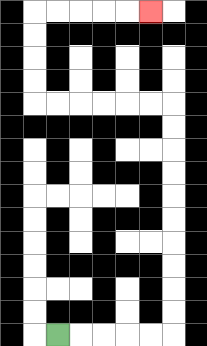{'start': '[2, 14]', 'end': '[6, 0]', 'path_directions': 'R,R,R,R,R,U,U,U,U,U,U,U,U,U,U,L,L,L,L,L,L,U,U,U,U,R,R,R,R,R', 'path_coordinates': '[[2, 14], [3, 14], [4, 14], [5, 14], [6, 14], [7, 14], [7, 13], [7, 12], [7, 11], [7, 10], [7, 9], [7, 8], [7, 7], [7, 6], [7, 5], [7, 4], [6, 4], [5, 4], [4, 4], [3, 4], [2, 4], [1, 4], [1, 3], [1, 2], [1, 1], [1, 0], [2, 0], [3, 0], [4, 0], [5, 0], [6, 0]]'}